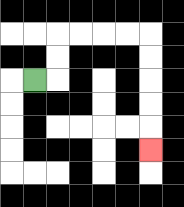{'start': '[1, 3]', 'end': '[6, 6]', 'path_directions': 'R,U,U,R,R,R,R,D,D,D,D,D', 'path_coordinates': '[[1, 3], [2, 3], [2, 2], [2, 1], [3, 1], [4, 1], [5, 1], [6, 1], [6, 2], [6, 3], [6, 4], [6, 5], [6, 6]]'}